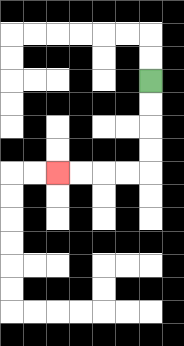{'start': '[6, 3]', 'end': '[2, 7]', 'path_directions': 'D,D,D,D,L,L,L,L', 'path_coordinates': '[[6, 3], [6, 4], [6, 5], [6, 6], [6, 7], [5, 7], [4, 7], [3, 7], [2, 7]]'}